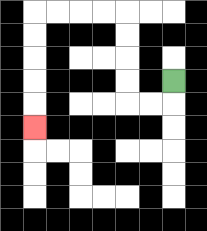{'start': '[7, 3]', 'end': '[1, 5]', 'path_directions': 'D,L,L,U,U,U,U,L,L,L,L,D,D,D,D,D', 'path_coordinates': '[[7, 3], [7, 4], [6, 4], [5, 4], [5, 3], [5, 2], [5, 1], [5, 0], [4, 0], [3, 0], [2, 0], [1, 0], [1, 1], [1, 2], [1, 3], [1, 4], [1, 5]]'}